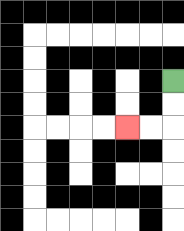{'start': '[7, 3]', 'end': '[5, 5]', 'path_directions': 'D,D,L,L', 'path_coordinates': '[[7, 3], [7, 4], [7, 5], [6, 5], [5, 5]]'}